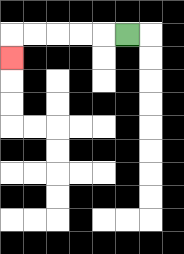{'start': '[5, 1]', 'end': '[0, 2]', 'path_directions': 'L,L,L,L,L,D', 'path_coordinates': '[[5, 1], [4, 1], [3, 1], [2, 1], [1, 1], [0, 1], [0, 2]]'}